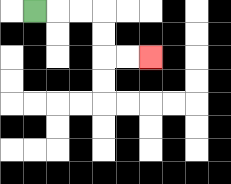{'start': '[1, 0]', 'end': '[6, 2]', 'path_directions': 'R,R,R,D,D,R,R', 'path_coordinates': '[[1, 0], [2, 0], [3, 0], [4, 0], [4, 1], [4, 2], [5, 2], [6, 2]]'}